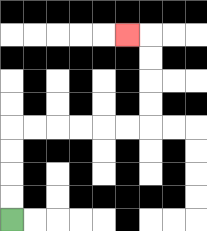{'start': '[0, 9]', 'end': '[5, 1]', 'path_directions': 'U,U,U,U,R,R,R,R,R,R,U,U,U,U,L', 'path_coordinates': '[[0, 9], [0, 8], [0, 7], [0, 6], [0, 5], [1, 5], [2, 5], [3, 5], [4, 5], [5, 5], [6, 5], [6, 4], [6, 3], [6, 2], [6, 1], [5, 1]]'}